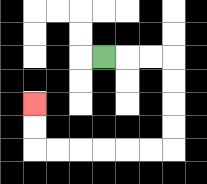{'start': '[4, 2]', 'end': '[1, 4]', 'path_directions': 'R,R,R,D,D,D,D,L,L,L,L,L,L,U,U', 'path_coordinates': '[[4, 2], [5, 2], [6, 2], [7, 2], [7, 3], [7, 4], [7, 5], [7, 6], [6, 6], [5, 6], [4, 6], [3, 6], [2, 6], [1, 6], [1, 5], [1, 4]]'}